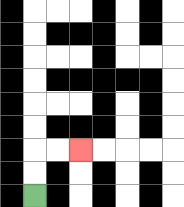{'start': '[1, 8]', 'end': '[3, 6]', 'path_directions': 'U,U,R,R', 'path_coordinates': '[[1, 8], [1, 7], [1, 6], [2, 6], [3, 6]]'}